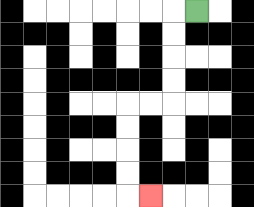{'start': '[8, 0]', 'end': '[6, 8]', 'path_directions': 'L,D,D,D,D,L,L,D,D,D,D,R', 'path_coordinates': '[[8, 0], [7, 0], [7, 1], [7, 2], [7, 3], [7, 4], [6, 4], [5, 4], [5, 5], [5, 6], [5, 7], [5, 8], [6, 8]]'}